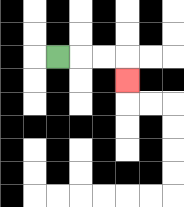{'start': '[2, 2]', 'end': '[5, 3]', 'path_directions': 'R,R,R,D', 'path_coordinates': '[[2, 2], [3, 2], [4, 2], [5, 2], [5, 3]]'}